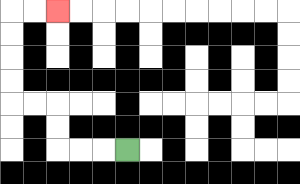{'start': '[5, 6]', 'end': '[2, 0]', 'path_directions': 'L,L,L,U,U,L,L,U,U,U,U,R,R', 'path_coordinates': '[[5, 6], [4, 6], [3, 6], [2, 6], [2, 5], [2, 4], [1, 4], [0, 4], [0, 3], [0, 2], [0, 1], [0, 0], [1, 0], [2, 0]]'}